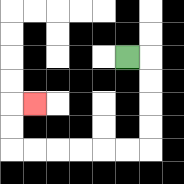{'start': '[5, 2]', 'end': '[1, 4]', 'path_directions': 'R,D,D,D,D,L,L,L,L,L,L,U,U,R', 'path_coordinates': '[[5, 2], [6, 2], [6, 3], [6, 4], [6, 5], [6, 6], [5, 6], [4, 6], [3, 6], [2, 6], [1, 6], [0, 6], [0, 5], [0, 4], [1, 4]]'}